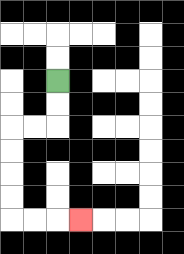{'start': '[2, 3]', 'end': '[3, 9]', 'path_directions': 'D,D,L,L,D,D,D,D,R,R,R', 'path_coordinates': '[[2, 3], [2, 4], [2, 5], [1, 5], [0, 5], [0, 6], [0, 7], [0, 8], [0, 9], [1, 9], [2, 9], [3, 9]]'}